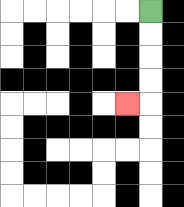{'start': '[6, 0]', 'end': '[5, 4]', 'path_directions': 'D,D,D,D,L', 'path_coordinates': '[[6, 0], [6, 1], [6, 2], [6, 3], [6, 4], [5, 4]]'}